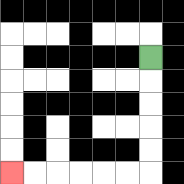{'start': '[6, 2]', 'end': '[0, 7]', 'path_directions': 'D,D,D,D,D,L,L,L,L,L,L', 'path_coordinates': '[[6, 2], [6, 3], [6, 4], [6, 5], [6, 6], [6, 7], [5, 7], [4, 7], [3, 7], [2, 7], [1, 7], [0, 7]]'}